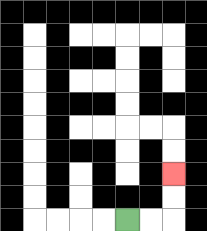{'start': '[5, 9]', 'end': '[7, 7]', 'path_directions': 'R,R,U,U', 'path_coordinates': '[[5, 9], [6, 9], [7, 9], [7, 8], [7, 7]]'}